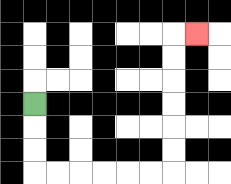{'start': '[1, 4]', 'end': '[8, 1]', 'path_directions': 'D,D,D,R,R,R,R,R,R,U,U,U,U,U,U,R', 'path_coordinates': '[[1, 4], [1, 5], [1, 6], [1, 7], [2, 7], [3, 7], [4, 7], [5, 7], [6, 7], [7, 7], [7, 6], [7, 5], [7, 4], [7, 3], [7, 2], [7, 1], [8, 1]]'}